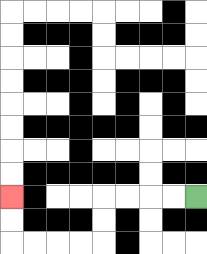{'start': '[8, 8]', 'end': '[0, 8]', 'path_directions': 'L,L,L,L,D,D,L,L,L,L,U,U', 'path_coordinates': '[[8, 8], [7, 8], [6, 8], [5, 8], [4, 8], [4, 9], [4, 10], [3, 10], [2, 10], [1, 10], [0, 10], [0, 9], [0, 8]]'}